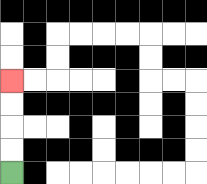{'start': '[0, 7]', 'end': '[0, 3]', 'path_directions': 'U,U,U,U', 'path_coordinates': '[[0, 7], [0, 6], [0, 5], [0, 4], [0, 3]]'}